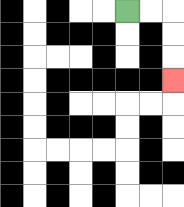{'start': '[5, 0]', 'end': '[7, 3]', 'path_directions': 'R,R,D,D,D', 'path_coordinates': '[[5, 0], [6, 0], [7, 0], [7, 1], [7, 2], [7, 3]]'}